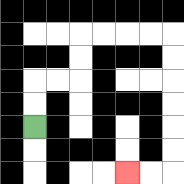{'start': '[1, 5]', 'end': '[5, 7]', 'path_directions': 'U,U,R,R,U,U,R,R,R,R,D,D,D,D,D,D,L,L', 'path_coordinates': '[[1, 5], [1, 4], [1, 3], [2, 3], [3, 3], [3, 2], [3, 1], [4, 1], [5, 1], [6, 1], [7, 1], [7, 2], [7, 3], [7, 4], [7, 5], [7, 6], [7, 7], [6, 7], [5, 7]]'}